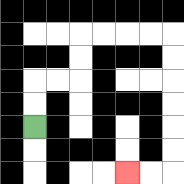{'start': '[1, 5]', 'end': '[5, 7]', 'path_directions': 'U,U,R,R,U,U,R,R,R,R,D,D,D,D,D,D,L,L', 'path_coordinates': '[[1, 5], [1, 4], [1, 3], [2, 3], [3, 3], [3, 2], [3, 1], [4, 1], [5, 1], [6, 1], [7, 1], [7, 2], [7, 3], [7, 4], [7, 5], [7, 6], [7, 7], [6, 7], [5, 7]]'}